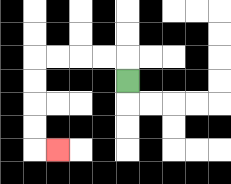{'start': '[5, 3]', 'end': '[2, 6]', 'path_directions': 'U,L,L,L,L,D,D,D,D,R', 'path_coordinates': '[[5, 3], [5, 2], [4, 2], [3, 2], [2, 2], [1, 2], [1, 3], [1, 4], [1, 5], [1, 6], [2, 6]]'}